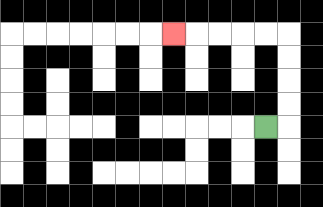{'start': '[11, 5]', 'end': '[7, 1]', 'path_directions': 'R,U,U,U,U,L,L,L,L,L', 'path_coordinates': '[[11, 5], [12, 5], [12, 4], [12, 3], [12, 2], [12, 1], [11, 1], [10, 1], [9, 1], [8, 1], [7, 1]]'}